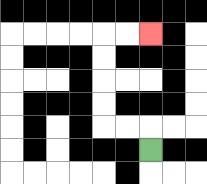{'start': '[6, 6]', 'end': '[6, 1]', 'path_directions': 'U,L,L,U,U,U,U,R,R', 'path_coordinates': '[[6, 6], [6, 5], [5, 5], [4, 5], [4, 4], [4, 3], [4, 2], [4, 1], [5, 1], [6, 1]]'}